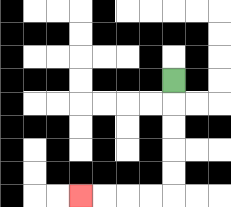{'start': '[7, 3]', 'end': '[3, 8]', 'path_directions': 'D,D,D,D,D,L,L,L,L', 'path_coordinates': '[[7, 3], [7, 4], [7, 5], [7, 6], [7, 7], [7, 8], [6, 8], [5, 8], [4, 8], [3, 8]]'}